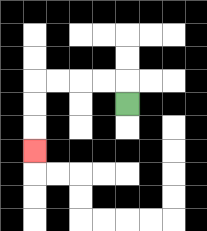{'start': '[5, 4]', 'end': '[1, 6]', 'path_directions': 'U,L,L,L,L,D,D,D', 'path_coordinates': '[[5, 4], [5, 3], [4, 3], [3, 3], [2, 3], [1, 3], [1, 4], [1, 5], [1, 6]]'}